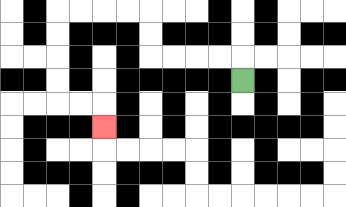{'start': '[10, 3]', 'end': '[4, 5]', 'path_directions': 'U,L,L,L,L,U,U,L,L,L,L,D,D,D,D,R,R,D', 'path_coordinates': '[[10, 3], [10, 2], [9, 2], [8, 2], [7, 2], [6, 2], [6, 1], [6, 0], [5, 0], [4, 0], [3, 0], [2, 0], [2, 1], [2, 2], [2, 3], [2, 4], [3, 4], [4, 4], [4, 5]]'}